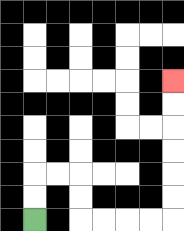{'start': '[1, 9]', 'end': '[7, 3]', 'path_directions': 'U,U,R,R,D,D,R,R,R,R,U,U,U,U,U,U', 'path_coordinates': '[[1, 9], [1, 8], [1, 7], [2, 7], [3, 7], [3, 8], [3, 9], [4, 9], [5, 9], [6, 9], [7, 9], [7, 8], [7, 7], [7, 6], [7, 5], [7, 4], [7, 3]]'}